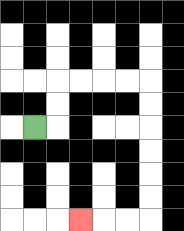{'start': '[1, 5]', 'end': '[3, 9]', 'path_directions': 'R,U,U,R,R,R,R,D,D,D,D,D,D,L,L,L', 'path_coordinates': '[[1, 5], [2, 5], [2, 4], [2, 3], [3, 3], [4, 3], [5, 3], [6, 3], [6, 4], [6, 5], [6, 6], [6, 7], [6, 8], [6, 9], [5, 9], [4, 9], [3, 9]]'}